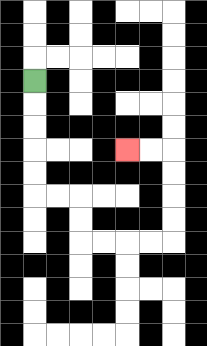{'start': '[1, 3]', 'end': '[5, 6]', 'path_directions': 'D,D,D,D,D,R,R,D,D,R,R,R,R,U,U,U,U,L,L', 'path_coordinates': '[[1, 3], [1, 4], [1, 5], [1, 6], [1, 7], [1, 8], [2, 8], [3, 8], [3, 9], [3, 10], [4, 10], [5, 10], [6, 10], [7, 10], [7, 9], [7, 8], [7, 7], [7, 6], [6, 6], [5, 6]]'}